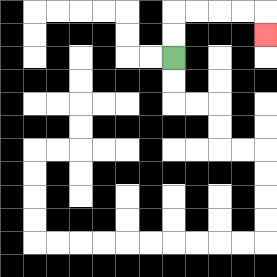{'start': '[7, 2]', 'end': '[11, 1]', 'path_directions': 'U,U,R,R,R,R,D', 'path_coordinates': '[[7, 2], [7, 1], [7, 0], [8, 0], [9, 0], [10, 0], [11, 0], [11, 1]]'}